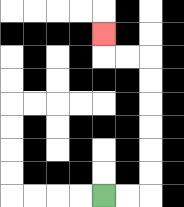{'start': '[4, 8]', 'end': '[4, 1]', 'path_directions': 'R,R,U,U,U,U,U,U,L,L,U', 'path_coordinates': '[[4, 8], [5, 8], [6, 8], [6, 7], [6, 6], [6, 5], [6, 4], [6, 3], [6, 2], [5, 2], [4, 2], [4, 1]]'}